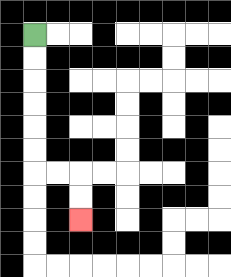{'start': '[1, 1]', 'end': '[3, 9]', 'path_directions': 'D,D,D,D,D,D,R,R,D,D', 'path_coordinates': '[[1, 1], [1, 2], [1, 3], [1, 4], [1, 5], [1, 6], [1, 7], [2, 7], [3, 7], [3, 8], [3, 9]]'}